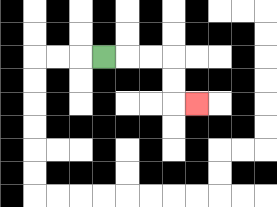{'start': '[4, 2]', 'end': '[8, 4]', 'path_directions': 'R,R,R,D,D,R', 'path_coordinates': '[[4, 2], [5, 2], [6, 2], [7, 2], [7, 3], [7, 4], [8, 4]]'}